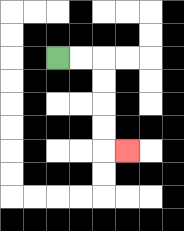{'start': '[2, 2]', 'end': '[5, 6]', 'path_directions': 'R,R,D,D,D,D,R', 'path_coordinates': '[[2, 2], [3, 2], [4, 2], [4, 3], [4, 4], [4, 5], [4, 6], [5, 6]]'}